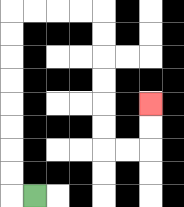{'start': '[1, 8]', 'end': '[6, 4]', 'path_directions': 'L,U,U,U,U,U,U,U,U,R,R,R,R,D,D,D,D,D,D,R,R,U,U', 'path_coordinates': '[[1, 8], [0, 8], [0, 7], [0, 6], [0, 5], [0, 4], [0, 3], [0, 2], [0, 1], [0, 0], [1, 0], [2, 0], [3, 0], [4, 0], [4, 1], [4, 2], [4, 3], [4, 4], [4, 5], [4, 6], [5, 6], [6, 6], [6, 5], [6, 4]]'}